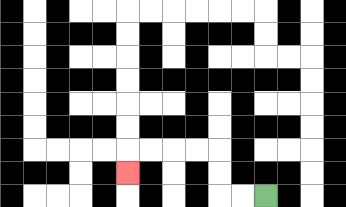{'start': '[11, 8]', 'end': '[5, 7]', 'path_directions': 'L,L,U,U,L,L,L,L,D', 'path_coordinates': '[[11, 8], [10, 8], [9, 8], [9, 7], [9, 6], [8, 6], [7, 6], [6, 6], [5, 6], [5, 7]]'}